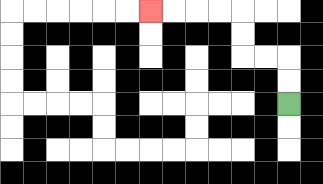{'start': '[12, 4]', 'end': '[6, 0]', 'path_directions': 'U,U,L,L,U,U,L,L,L,L', 'path_coordinates': '[[12, 4], [12, 3], [12, 2], [11, 2], [10, 2], [10, 1], [10, 0], [9, 0], [8, 0], [7, 0], [6, 0]]'}